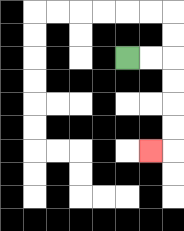{'start': '[5, 2]', 'end': '[6, 6]', 'path_directions': 'R,R,D,D,D,D,L', 'path_coordinates': '[[5, 2], [6, 2], [7, 2], [7, 3], [7, 4], [7, 5], [7, 6], [6, 6]]'}